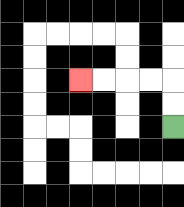{'start': '[7, 5]', 'end': '[3, 3]', 'path_directions': 'U,U,L,L,L,L', 'path_coordinates': '[[7, 5], [7, 4], [7, 3], [6, 3], [5, 3], [4, 3], [3, 3]]'}